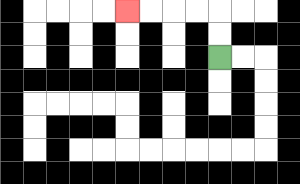{'start': '[9, 2]', 'end': '[5, 0]', 'path_directions': 'U,U,L,L,L,L', 'path_coordinates': '[[9, 2], [9, 1], [9, 0], [8, 0], [7, 0], [6, 0], [5, 0]]'}